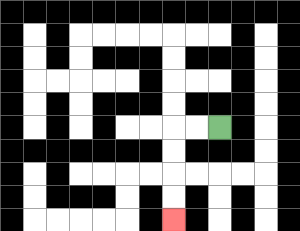{'start': '[9, 5]', 'end': '[7, 9]', 'path_directions': 'L,L,D,D,D,D', 'path_coordinates': '[[9, 5], [8, 5], [7, 5], [7, 6], [7, 7], [7, 8], [7, 9]]'}